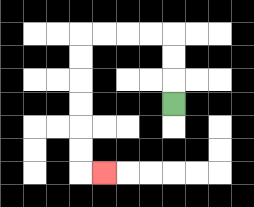{'start': '[7, 4]', 'end': '[4, 7]', 'path_directions': 'U,U,U,L,L,L,L,D,D,D,D,D,D,R', 'path_coordinates': '[[7, 4], [7, 3], [7, 2], [7, 1], [6, 1], [5, 1], [4, 1], [3, 1], [3, 2], [3, 3], [3, 4], [3, 5], [3, 6], [3, 7], [4, 7]]'}